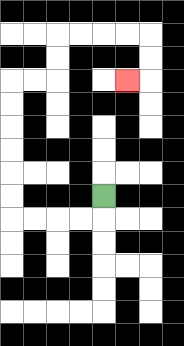{'start': '[4, 8]', 'end': '[5, 3]', 'path_directions': 'D,L,L,L,L,U,U,U,U,U,U,R,R,U,U,R,R,R,R,D,D,L', 'path_coordinates': '[[4, 8], [4, 9], [3, 9], [2, 9], [1, 9], [0, 9], [0, 8], [0, 7], [0, 6], [0, 5], [0, 4], [0, 3], [1, 3], [2, 3], [2, 2], [2, 1], [3, 1], [4, 1], [5, 1], [6, 1], [6, 2], [6, 3], [5, 3]]'}